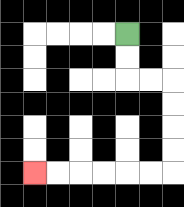{'start': '[5, 1]', 'end': '[1, 7]', 'path_directions': 'D,D,R,R,D,D,D,D,L,L,L,L,L,L', 'path_coordinates': '[[5, 1], [5, 2], [5, 3], [6, 3], [7, 3], [7, 4], [7, 5], [7, 6], [7, 7], [6, 7], [5, 7], [4, 7], [3, 7], [2, 7], [1, 7]]'}